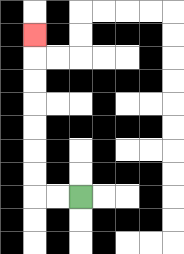{'start': '[3, 8]', 'end': '[1, 1]', 'path_directions': 'L,L,U,U,U,U,U,U,U', 'path_coordinates': '[[3, 8], [2, 8], [1, 8], [1, 7], [1, 6], [1, 5], [1, 4], [1, 3], [1, 2], [1, 1]]'}